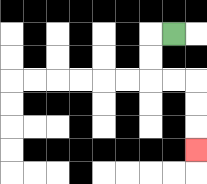{'start': '[7, 1]', 'end': '[8, 6]', 'path_directions': 'L,D,D,R,R,D,D,D', 'path_coordinates': '[[7, 1], [6, 1], [6, 2], [6, 3], [7, 3], [8, 3], [8, 4], [8, 5], [8, 6]]'}